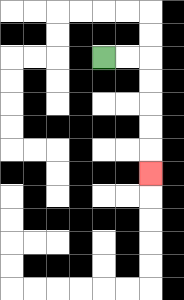{'start': '[4, 2]', 'end': '[6, 7]', 'path_directions': 'R,R,D,D,D,D,D', 'path_coordinates': '[[4, 2], [5, 2], [6, 2], [6, 3], [6, 4], [6, 5], [6, 6], [6, 7]]'}